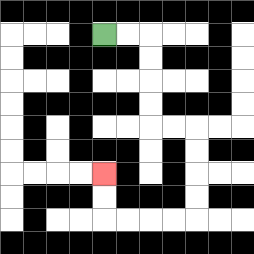{'start': '[4, 1]', 'end': '[4, 7]', 'path_directions': 'R,R,D,D,D,D,R,R,D,D,D,D,L,L,L,L,U,U', 'path_coordinates': '[[4, 1], [5, 1], [6, 1], [6, 2], [6, 3], [6, 4], [6, 5], [7, 5], [8, 5], [8, 6], [8, 7], [8, 8], [8, 9], [7, 9], [6, 9], [5, 9], [4, 9], [4, 8], [4, 7]]'}